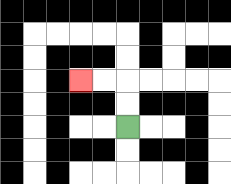{'start': '[5, 5]', 'end': '[3, 3]', 'path_directions': 'U,U,L,L', 'path_coordinates': '[[5, 5], [5, 4], [5, 3], [4, 3], [3, 3]]'}